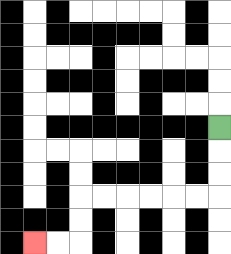{'start': '[9, 5]', 'end': '[1, 10]', 'path_directions': 'D,D,D,L,L,L,L,L,L,D,D,L,L', 'path_coordinates': '[[9, 5], [9, 6], [9, 7], [9, 8], [8, 8], [7, 8], [6, 8], [5, 8], [4, 8], [3, 8], [3, 9], [3, 10], [2, 10], [1, 10]]'}